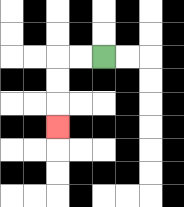{'start': '[4, 2]', 'end': '[2, 5]', 'path_directions': 'L,L,D,D,D', 'path_coordinates': '[[4, 2], [3, 2], [2, 2], [2, 3], [2, 4], [2, 5]]'}